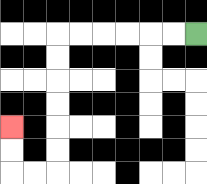{'start': '[8, 1]', 'end': '[0, 5]', 'path_directions': 'L,L,L,L,L,L,D,D,D,D,D,D,L,L,U,U', 'path_coordinates': '[[8, 1], [7, 1], [6, 1], [5, 1], [4, 1], [3, 1], [2, 1], [2, 2], [2, 3], [2, 4], [2, 5], [2, 6], [2, 7], [1, 7], [0, 7], [0, 6], [0, 5]]'}